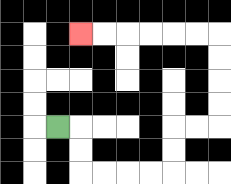{'start': '[2, 5]', 'end': '[3, 1]', 'path_directions': 'R,D,D,R,R,R,R,U,U,R,R,U,U,U,U,L,L,L,L,L,L', 'path_coordinates': '[[2, 5], [3, 5], [3, 6], [3, 7], [4, 7], [5, 7], [6, 7], [7, 7], [7, 6], [7, 5], [8, 5], [9, 5], [9, 4], [9, 3], [9, 2], [9, 1], [8, 1], [7, 1], [6, 1], [5, 1], [4, 1], [3, 1]]'}